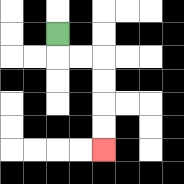{'start': '[2, 1]', 'end': '[4, 6]', 'path_directions': 'D,R,R,D,D,D,D', 'path_coordinates': '[[2, 1], [2, 2], [3, 2], [4, 2], [4, 3], [4, 4], [4, 5], [4, 6]]'}